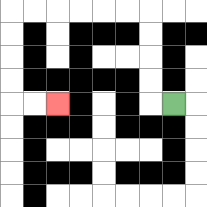{'start': '[7, 4]', 'end': '[2, 4]', 'path_directions': 'L,U,U,U,U,L,L,L,L,L,L,D,D,D,D,R,R', 'path_coordinates': '[[7, 4], [6, 4], [6, 3], [6, 2], [6, 1], [6, 0], [5, 0], [4, 0], [3, 0], [2, 0], [1, 0], [0, 0], [0, 1], [0, 2], [0, 3], [0, 4], [1, 4], [2, 4]]'}